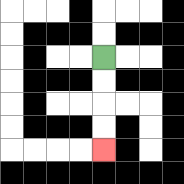{'start': '[4, 2]', 'end': '[4, 6]', 'path_directions': 'D,D,D,D', 'path_coordinates': '[[4, 2], [4, 3], [4, 4], [4, 5], [4, 6]]'}